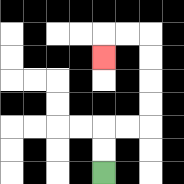{'start': '[4, 7]', 'end': '[4, 2]', 'path_directions': 'U,U,R,R,U,U,U,U,L,L,D', 'path_coordinates': '[[4, 7], [4, 6], [4, 5], [5, 5], [6, 5], [6, 4], [6, 3], [6, 2], [6, 1], [5, 1], [4, 1], [4, 2]]'}